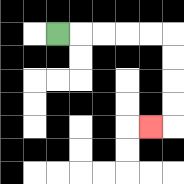{'start': '[2, 1]', 'end': '[6, 5]', 'path_directions': 'R,R,R,R,R,D,D,D,D,L', 'path_coordinates': '[[2, 1], [3, 1], [4, 1], [5, 1], [6, 1], [7, 1], [7, 2], [7, 3], [7, 4], [7, 5], [6, 5]]'}